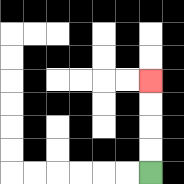{'start': '[6, 7]', 'end': '[6, 3]', 'path_directions': 'U,U,U,U', 'path_coordinates': '[[6, 7], [6, 6], [6, 5], [6, 4], [6, 3]]'}